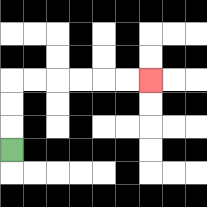{'start': '[0, 6]', 'end': '[6, 3]', 'path_directions': 'U,U,U,R,R,R,R,R,R', 'path_coordinates': '[[0, 6], [0, 5], [0, 4], [0, 3], [1, 3], [2, 3], [3, 3], [4, 3], [5, 3], [6, 3]]'}